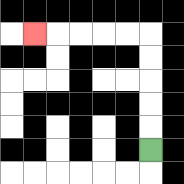{'start': '[6, 6]', 'end': '[1, 1]', 'path_directions': 'U,U,U,U,U,L,L,L,L,L', 'path_coordinates': '[[6, 6], [6, 5], [6, 4], [6, 3], [6, 2], [6, 1], [5, 1], [4, 1], [3, 1], [2, 1], [1, 1]]'}